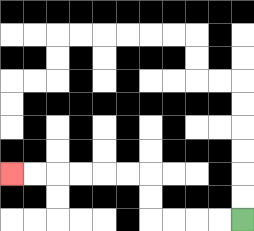{'start': '[10, 9]', 'end': '[0, 7]', 'path_directions': 'L,L,L,L,U,U,L,L,L,L,L,L', 'path_coordinates': '[[10, 9], [9, 9], [8, 9], [7, 9], [6, 9], [6, 8], [6, 7], [5, 7], [4, 7], [3, 7], [2, 7], [1, 7], [0, 7]]'}